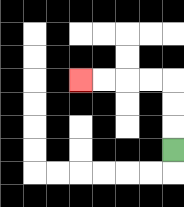{'start': '[7, 6]', 'end': '[3, 3]', 'path_directions': 'U,U,U,L,L,L,L', 'path_coordinates': '[[7, 6], [7, 5], [7, 4], [7, 3], [6, 3], [5, 3], [4, 3], [3, 3]]'}